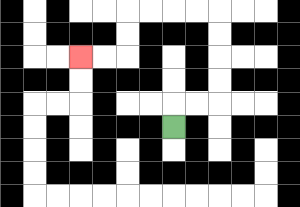{'start': '[7, 5]', 'end': '[3, 2]', 'path_directions': 'U,R,R,U,U,U,U,L,L,L,L,D,D,L,L', 'path_coordinates': '[[7, 5], [7, 4], [8, 4], [9, 4], [9, 3], [9, 2], [9, 1], [9, 0], [8, 0], [7, 0], [6, 0], [5, 0], [5, 1], [5, 2], [4, 2], [3, 2]]'}